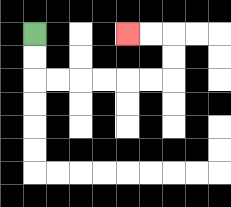{'start': '[1, 1]', 'end': '[5, 1]', 'path_directions': 'D,D,R,R,R,R,R,R,U,U,L,L', 'path_coordinates': '[[1, 1], [1, 2], [1, 3], [2, 3], [3, 3], [4, 3], [5, 3], [6, 3], [7, 3], [7, 2], [7, 1], [6, 1], [5, 1]]'}